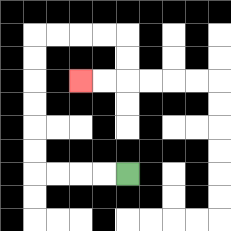{'start': '[5, 7]', 'end': '[3, 3]', 'path_directions': 'L,L,L,L,U,U,U,U,U,U,R,R,R,R,D,D,L,L', 'path_coordinates': '[[5, 7], [4, 7], [3, 7], [2, 7], [1, 7], [1, 6], [1, 5], [1, 4], [1, 3], [1, 2], [1, 1], [2, 1], [3, 1], [4, 1], [5, 1], [5, 2], [5, 3], [4, 3], [3, 3]]'}